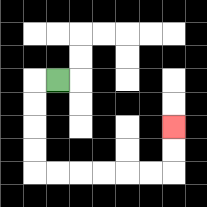{'start': '[2, 3]', 'end': '[7, 5]', 'path_directions': 'L,D,D,D,D,R,R,R,R,R,R,U,U', 'path_coordinates': '[[2, 3], [1, 3], [1, 4], [1, 5], [1, 6], [1, 7], [2, 7], [3, 7], [4, 7], [5, 7], [6, 7], [7, 7], [7, 6], [7, 5]]'}